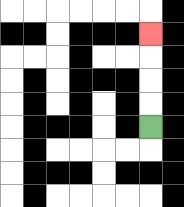{'start': '[6, 5]', 'end': '[6, 1]', 'path_directions': 'U,U,U,U', 'path_coordinates': '[[6, 5], [6, 4], [6, 3], [6, 2], [6, 1]]'}